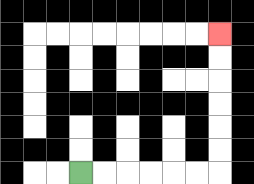{'start': '[3, 7]', 'end': '[9, 1]', 'path_directions': 'R,R,R,R,R,R,U,U,U,U,U,U', 'path_coordinates': '[[3, 7], [4, 7], [5, 7], [6, 7], [7, 7], [8, 7], [9, 7], [9, 6], [9, 5], [9, 4], [9, 3], [9, 2], [9, 1]]'}